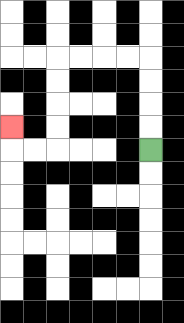{'start': '[6, 6]', 'end': '[0, 5]', 'path_directions': 'U,U,U,U,L,L,L,L,D,D,D,D,L,L,U', 'path_coordinates': '[[6, 6], [6, 5], [6, 4], [6, 3], [6, 2], [5, 2], [4, 2], [3, 2], [2, 2], [2, 3], [2, 4], [2, 5], [2, 6], [1, 6], [0, 6], [0, 5]]'}